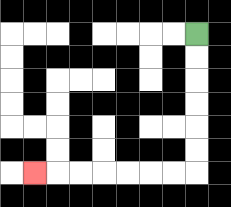{'start': '[8, 1]', 'end': '[1, 7]', 'path_directions': 'D,D,D,D,D,D,L,L,L,L,L,L,L', 'path_coordinates': '[[8, 1], [8, 2], [8, 3], [8, 4], [8, 5], [8, 6], [8, 7], [7, 7], [6, 7], [5, 7], [4, 7], [3, 7], [2, 7], [1, 7]]'}